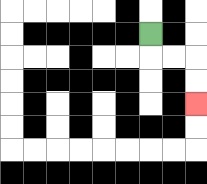{'start': '[6, 1]', 'end': '[8, 4]', 'path_directions': 'D,R,R,D,D', 'path_coordinates': '[[6, 1], [6, 2], [7, 2], [8, 2], [8, 3], [8, 4]]'}